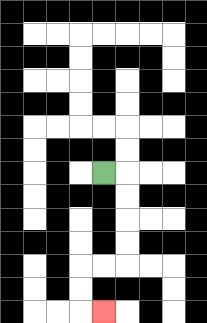{'start': '[4, 7]', 'end': '[4, 13]', 'path_directions': 'R,D,D,D,D,L,L,D,D,R', 'path_coordinates': '[[4, 7], [5, 7], [5, 8], [5, 9], [5, 10], [5, 11], [4, 11], [3, 11], [3, 12], [3, 13], [4, 13]]'}